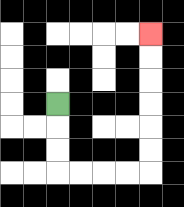{'start': '[2, 4]', 'end': '[6, 1]', 'path_directions': 'D,D,D,R,R,R,R,U,U,U,U,U,U', 'path_coordinates': '[[2, 4], [2, 5], [2, 6], [2, 7], [3, 7], [4, 7], [5, 7], [6, 7], [6, 6], [6, 5], [6, 4], [6, 3], [6, 2], [6, 1]]'}